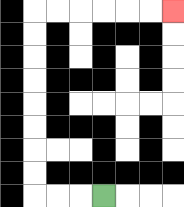{'start': '[4, 8]', 'end': '[7, 0]', 'path_directions': 'L,L,L,U,U,U,U,U,U,U,U,R,R,R,R,R,R', 'path_coordinates': '[[4, 8], [3, 8], [2, 8], [1, 8], [1, 7], [1, 6], [1, 5], [1, 4], [1, 3], [1, 2], [1, 1], [1, 0], [2, 0], [3, 0], [4, 0], [5, 0], [6, 0], [7, 0]]'}